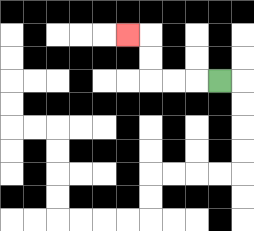{'start': '[9, 3]', 'end': '[5, 1]', 'path_directions': 'L,L,L,U,U,L', 'path_coordinates': '[[9, 3], [8, 3], [7, 3], [6, 3], [6, 2], [6, 1], [5, 1]]'}